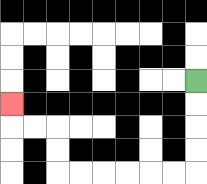{'start': '[8, 3]', 'end': '[0, 4]', 'path_directions': 'D,D,D,D,L,L,L,L,L,L,U,U,L,L,U', 'path_coordinates': '[[8, 3], [8, 4], [8, 5], [8, 6], [8, 7], [7, 7], [6, 7], [5, 7], [4, 7], [3, 7], [2, 7], [2, 6], [2, 5], [1, 5], [0, 5], [0, 4]]'}